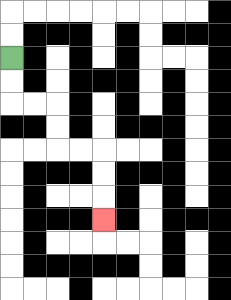{'start': '[0, 2]', 'end': '[4, 9]', 'path_directions': 'D,D,R,R,D,D,R,R,D,D,D', 'path_coordinates': '[[0, 2], [0, 3], [0, 4], [1, 4], [2, 4], [2, 5], [2, 6], [3, 6], [4, 6], [4, 7], [4, 8], [4, 9]]'}